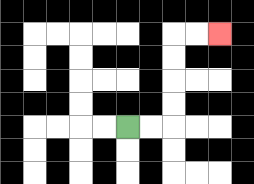{'start': '[5, 5]', 'end': '[9, 1]', 'path_directions': 'R,R,U,U,U,U,R,R', 'path_coordinates': '[[5, 5], [6, 5], [7, 5], [7, 4], [7, 3], [7, 2], [7, 1], [8, 1], [9, 1]]'}